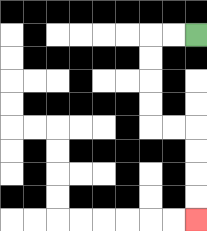{'start': '[8, 1]', 'end': '[8, 9]', 'path_directions': 'L,L,D,D,D,D,R,R,D,D,D,D', 'path_coordinates': '[[8, 1], [7, 1], [6, 1], [6, 2], [6, 3], [6, 4], [6, 5], [7, 5], [8, 5], [8, 6], [8, 7], [8, 8], [8, 9]]'}